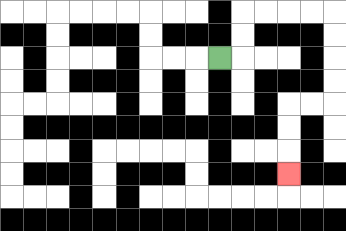{'start': '[9, 2]', 'end': '[12, 7]', 'path_directions': 'R,U,U,R,R,R,R,D,D,D,D,L,L,D,D,D', 'path_coordinates': '[[9, 2], [10, 2], [10, 1], [10, 0], [11, 0], [12, 0], [13, 0], [14, 0], [14, 1], [14, 2], [14, 3], [14, 4], [13, 4], [12, 4], [12, 5], [12, 6], [12, 7]]'}